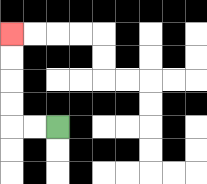{'start': '[2, 5]', 'end': '[0, 1]', 'path_directions': 'L,L,U,U,U,U', 'path_coordinates': '[[2, 5], [1, 5], [0, 5], [0, 4], [0, 3], [0, 2], [0, 1]]'}